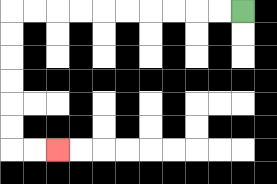{'start': '[10, 0]', 'end': '[2, 6]', 'path_directions': 'L,L,L,L,L,L,L,L,L,L,D,D,D,D,D,D,R,R', 'path_coordinates': '[[10, 0], [9, 0], [8, 0], [7, 0], [6, 0], [5, 0], [4, 0], [3, 0], [2, 0], [1, 0], [0, 0], [0, 1], [0, 2], [0, 3], [0, 4], [0, 5], [0, 6], [1, 6], [2, 6]]'}